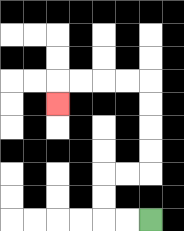{'start': '[6, 9]', 'end': '[2, 4]', 'path_directions': 'L,L,U,U,R,R,U,U,U,U,L,L,L,L,D', 'path_coordinates': '[[6, 9], [5, 9], [4, 9], [4, 8], [4, 7], [5, 7], [6, 7], [6, 6], [6, 5], [6, 4], [6, 3], [5, 3], [4, 3], [3, 3], [2, 3], [2, 4]]'}